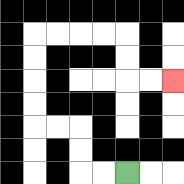{'start': '[5, 7]', 'end': '[7, 3]', 'path_directions': 'L,L,U,U,L,L,U,U,U,U,R,R,R,R,D,D,R,R', 'path_coordinates': '[[5, 7], [4, 7], [3, 7], [3, 6], [3, 5], [2, 5], [1, 5], [1, 4], [1, 3], [1, 2], [1, 1], [2, 1], [3, 1], [4, 1], [5, 1], [5, 2], [5, 3], [6, 3], [7, 3]]'}